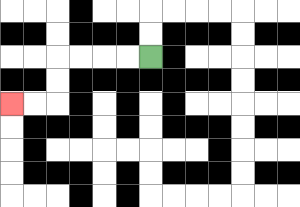{'start': '[6, 2]', 'end': '[0, 4]', 'path_directions': 'L,L,L,L,D,D,L,L', 'path_coordinates': '[[6, 2], [5, 2], [4, 2], [3, 2], [2, 2], [2, 3], [2, 4], [1, 4], [0, 4]]'}